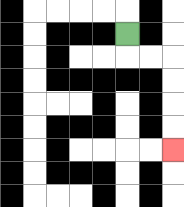{'start': '[5, 1]', 'end': '[7, 6]', 'path_directions': 'D,R,R,D,D,D,D', 'path_coordinates': '[[5, 1], [5, 2], [6, 2], [7, 2], [7, 3], [7, 4], [7, 5], [7, 6]]'}